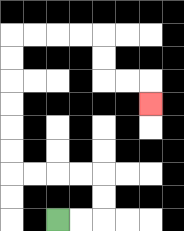{'start': '[2, 9]', 'end': '[6, 4]', 'path_directions': 'R,R,U,U,L,L,L,L,U,U,U,U,U,U,R,R,R,R,D,D,R,R,D', 'path_coordinates': '[[2, 9], [3, 9], [4, 9], [4, 8], [4, 7], [3, 7], [2, 7], [1, 7], [0, 7], [0, 6], [0, 5], [0, 4], [0, 3], [0, 2], [0, 1], [1, 1], [2, 1], [3, 1], [4, 1], [4, 2], [4, 3], [5, 3], [6, 3], [6, 4]]'}